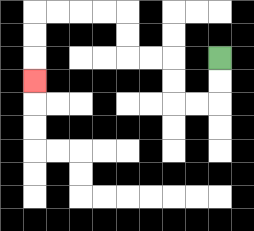{'start': '[9, 2]', 'end': '[1, 3]', 'path_directions': 'D,D,L,L,U,U,L,L,U,U,L,L,L,L,D,D,D', 'path_coordinates': '[[9, 2], [9, 3], [9, 4], [8, 4], [7, 4], [7, 3], [7, 2], [6, 2], [5, 2], [5, 1], [5, 0], [4, 0], [3, 0], [2, 0], [1, 0], [1, 1], [1, 2], [1, 3]]'}